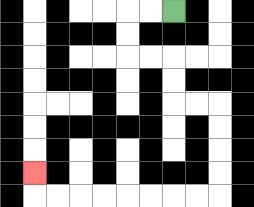{'start': '[7, 0]', 'end': '[1, 7]', 'path_directions': 'L,L,D,D,R,R,D,D,R,R,D,D,D,D,L,L,L,L,L,L,L,L,U', 'path_coordinates': '[[7, 0], [6, 0], [5, 0], [5, 1], [5, 2], [6, 2], [7, 2], [7, 3], [7, 4], [8, 4], [9, 4], [9, 5], [9, 6], [9, 7], [9, 8], [8, 8], [7, 8], [6, 8], [5, 8], [4, 8], [3, 8], [2, 8], [1, 8], [1, 7]]'}